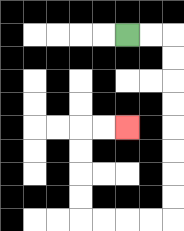{'start': '[5, 1]', 'end': '[5, 5]', 'path_directions': 'R,R,D,D,D,D,D,D,D,D,L,L,L,L,U,U,U,U,R,R', 'path_coordinates': '[[5, 1], [6, 1], [7, 1], [7, 2], [7, 3], [7, 4], [7, 5], [7, 6], [7, 7], [7, 8], [7, 9], [6, 9], [5, 9], [4, 9], [3, 9], [3, 8], [3, 7], [3, 6], [3, 5], [4, 5], [5, 5]]'}